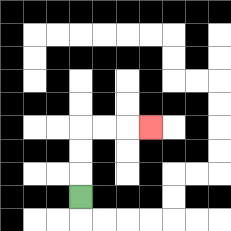{'start': '[3, 8]', 'end': '[6, 5]', 'path_directions': 'U,U,U,R,R,R', 'path_coordinates': '[[3, 8], [3, 7], [3, 6], [3, 5], [4, 5], [5, 5], [6, 5]]'}